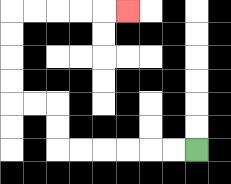{'start': '[8, 6]', 'end': '[5, 0]', 'path_directions': 'L,L,L,L,L,L,U,U,L,L,U,U,U,U,R,R,R,R,R', 'path_coordinates': '[[8, 6], [7, 6], [6, 6], [5, 6], [4, 6], [3, 6], [2, 6], [2, 5], [2, 4], [1, 4], [0, 4], [0, 3], [0, 2], [0, 1], [0, 0], [1, 0], [2, 0], [3, 0], [4, 0], [5, 0]]'}